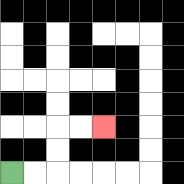{'start': '[0, 7]', 'end': '[4, 5]', 'path_directions': 'R,R,U,U,R,R', 'path_coordinates': '[[0, 7], [1, 7], [2, 7], [2, 6], [2, 5], [3, 5], [4, 5]]'}